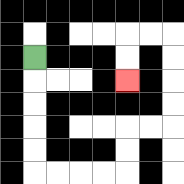{'start': '[1, 2]', 'end': '[5, 3]', 'path_directions': 'D,D,D,D,D,R,R,R,R,U,U,R,R,U,U,U,U,L,L,D,D', 'path_coordinates': '[[1, 2], [1, 3], [1, 4], [1, 5], [1, 6], [1, 7], [2, 7], [3, 7], [4, 7], [5, 7], [5, 6], [5, 5], [6, 5], [7, 5], [7, 4], [7, 3], [7, 2], [7, 1], [6, 1], [5, 1], [5, 2], [5, 3]]'}